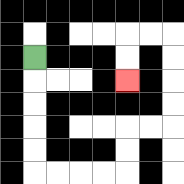{'start': '[1, 2]', 'end': '[5, 3]', 'path_directions': 'D,D,D,D,D,R,R,R,R,U,U,R,R,U,U,U,U,L,L,D,D', 'path_coordinates': '[[1, 2], [1, 3], [1, 4], [1, 5], [1, 6], [1, 7], [2, 7], [3, 7], [4, 7], [5, 7], [5, 6], [5, 5], [6, 5], [7, 5], [7, 4], [7, 3], [7, 2], [7, 1], [6, 1], [5, 1], [5, 2], [5, 3]]'}